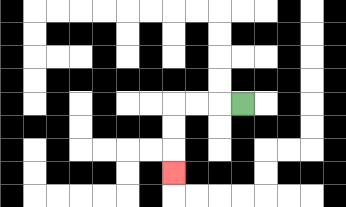{'start': '[10, 4]', 'end': '[7, 7]', 'path_directions': 'L,L,L,D,D,D', 'path_coordinates': '[[10, 4], [9, 4], [8, 4], [7, 4], [7, 5], [7, 6], [7, 7]]'}